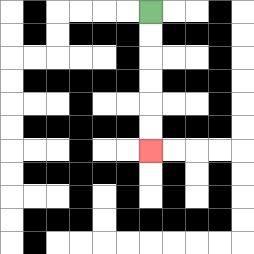{'start': '[6, 0]', 'end': '[6, 6]', 'path_directions': 'D,D,D,D,D,D', 'path_coordinates': '[[6, 0], [6, 1], [6, 2], [6, 3], [6, 4], [6, 5], [6, 6]]'}